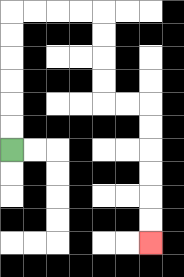{'start': '[0, 6]', 'end': '[6, 10]', 'path_directions': 'U,U,U,U,U,U,R,R,R,R,D,D,D,D,R,R,D,D,D,D,D,D', 'path_coordinates': '[[0, 6], [0, 5], [0, 4], [0, 3], [0, 2], [0, 1], [0, 0], [1, 0], [2, 0], [3, 0], [4, 0], [4, 1], [4, 2], [4, 3], [4, 4], [5, 4], [6, 4], [6, 5], [6, 6], [6, 7], [6, 8], [6, 9], [6, 10]]'}